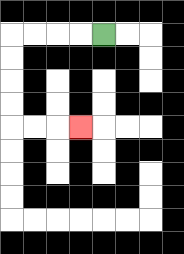{'start': '[4, 1]', 'end': '[3, 5]', 'path_directions': 'L,L,L,L,D,D,D,D,R,R,R', 'path_coordinates': '[[4, 1], [3, 1], [2, 1], [1, 1], [0, 1], [0, 2], [0, 3], [0, 4], [0, 5], [1, 5], [2, 5], [3, 5]]'}